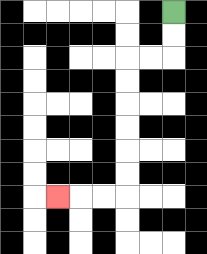{'start': '[7, 0]', 'end': '[2, 8]', 'path_directions': 'D,D,L,L,D,D,D,D,D,D,L,L,L', 'path_coordinates': '[[7, 0], [7, 1], [7, 2], [6, 2], [5, 2], [5, 3], [5, 4], [5, 5], [5, 6], [5, 7], [5, 8], [4, 8], [3, 8], [2, 8]]'}